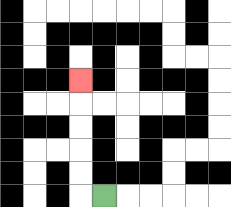{'start': '[4, 8]', 'end': '[3, 3]', 'path_directions': 'L,U,U,U,U,U', 'path_coordinates': '[[4, 8], [3, 8], [3, 7], [3, 6], [3, 5], [3, 4], [3, 3]]'}